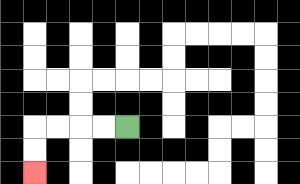{'start': '[5, 5]', 'end': '[1, 7]', 'path_directions': 'L,L,L,L,D,D', 'path_coordinates': '[[5, 5], [4, 5], [3, 5], [2, 5], [1, 5], [1, 6], [1, 7]]'}